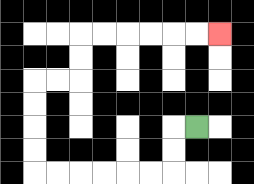{'start': '[8, 5]', 'end': '[9, 1]', 'path_directions': 'L,D,D,L,L,L,L,L,L,U,U,U,U,R,R,U,U,R,R,R,R,R,R', 'path_coordinates': '[[8, 5], [7, 5], [7, 6], [7, 7], [6, 7], [5, 7], [4, 7], [3, 7], [2, 7], [1, 7], [1, 6], [1, 5], [1, 4], [1, 3], [2, 3], [3, 3], [3, 2], [3, 1], [4, 1], [5, 1], [6, 1], [7, 1], [8, 1], [9, 1]]'}